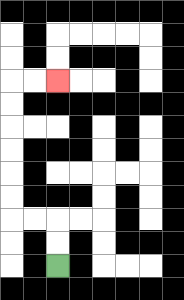{'start': '[2, 11]', 'end': '[2, 3]', 'path_directions': 'U,U,L,L,U,U,U,U,U,U,R,R', 'path_coordinates': '[[2, 11], [2, 10], [2, 9], [1, 9], [0, 9], [0, 8], [0, 7], [0, 6], [0, 5], [0, 4], [0, 3], [1, 3], [2, 3]]'}